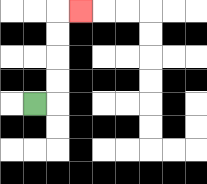{'start': '[1, 4]', 'end': '[3, 0]', 'path_directions': 'R,U,U,U,U,R', 'path_coordinates': '[[1, 4], [2, 4], [2, 3], [2, 2], [2, 1], [2, 0], [3, 0]]'}